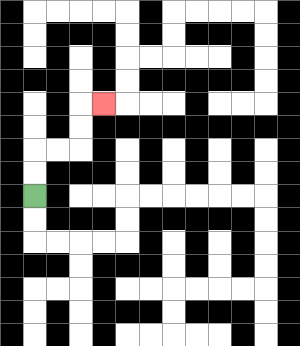{'start': '[1, 8]', 'end': '[4, 4]', 'path_directions': 'U,U,R,R,U,U,R', 'path_coordinates': '[[1, 8], [1, 7], [1, 6], [2, 6], [3, 6], [3, 5], [3, 4], [4, 4]]'}